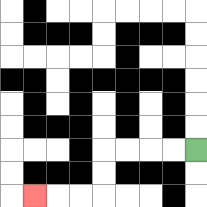{'start': '[8, 6]', 'end': '[1, 8]', 'path_directions': 'L,L,L,L,D,D,L,L,L', 'path_coordinates': '[[8, 6], [7, 6], [6, 6], [5, 6], [4, 6], [4, 7], [4, 8], [3, 8], [2, 8], [1, 8]]'}